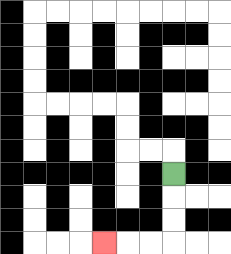{'start': '[7, 7]', 'end': '[4, 10]', 'path_directions': 'D,D,D,L,L,L', 'path_coordinates': '[[7, 7], [7, 8], [7, 9], [7, 10], [6, 10], [5, 10], [4, 10]]'}